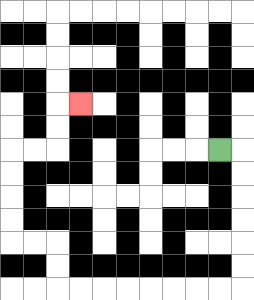{'start': '[9, 6]', 'end': '[3, 4]', 'path_directions': 'R,D,D,D,D,D,D,L,L,L,L,L,L,L,L,U,U,L,L,U,U,U,U,R,R,U,U,R', 'path_coordinates': '[[9, 6], [10, 6], [10, 7], [10, 8], [10, 9], [10, 10], [10, 11], [10, 12], [9, 12], [8, 12], [7, 12], [6, 12], [5, 12], [4, 12], [3, 12], [2, 12], [2, 11], [2, 10], [1, 10], [0, 10], [0, 9], [0, 8], [0, 7], [0, 6], [1, 6], [2, 6], [2, 5], [2, 4], [3, 4]]'}